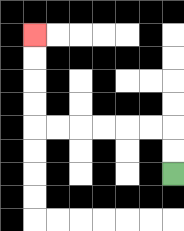{'start': '[7, 7]', 'end': '[1, 1]', 'path_directions': 'U,U,L,L,L,L,L,L,U,U,U,U', 'path_coordinates': '[[7, 7], [7, 6], [7, 5], [6, 5], [5, 5], [4, 5], [3, 5], [2, 5], [1, 5], [1, 4], [1, 3], [1, 2], [1, 1]]'}